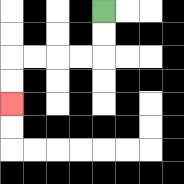{'start': '[4, 0]', 'end': '[0, 4]', 'path_directions': 'D,D,L,L,L,L,D,D', 'path_coordinates': '[[4, 0], [4, 1], [4, 2], [3, 2], [2, 2], [1, 2], [0, 2], [0, 3], [0, 4]]'}